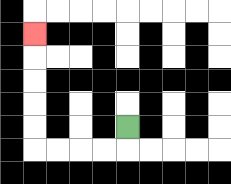{'start': '[5, 5]', 'end': '[1, 1]', 'path_directions': 'D,L,L,L,L,U,U,U,U,U', 'path_coordinates': '[[5, 5], [5, 6], [4, 6], [3, 6], [2, 6], [1, 6], [1, 5], [1, 4], [1, 3], [1, 2], [1, 1]]'}